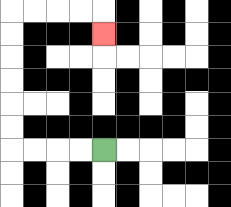{'start': '[4, 6]', 'end': '[4, 1]', 'path_directions': 'L,L,L,L,U,U,U,U,U,U,R,R,R,R,D', 'path_coordinates': '[[4, 6], [3, 6], [2, 6], [1, 6], [0, 6], [0, 5], [0, 4], [0, 3], [0, 2], [0, 1], [0, 0], [1, 0], [2, 0], [3, 0], [4, 0], [4, 1]]'}